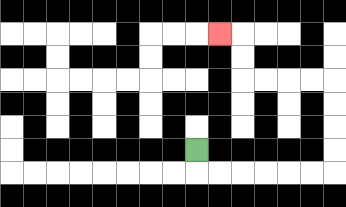{'start': '[8, 6]', 'end': '[9, 1]', 'path_directions': 'D,R,R,R,R,R,R,U,U,U,U,L,L,L,L,U,U,L', 'path_coordinates': '[[8, 6], [8, 7], [9, 7], [10, 7], [11, 7], [12, 7], [13, 7], [14, 7], [14, 6], [14, 5], [14, 4], [14, 3], [13, 3], [12, 3], [11, 3], [10, 3], [10, 2], [10, 1], [9, 1]]'}